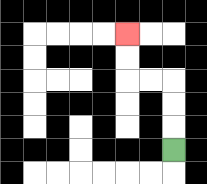{'start': '[7, 6]', 'end': '[5, 1]', 'path_directions': 'U,U,U,L,L,U,U', 'path_coordinates': '[[7, 6], [7, 5], [7, 4], [7, 3], [6, 3], [5, 3], [5, 2], [5, 1]]'}